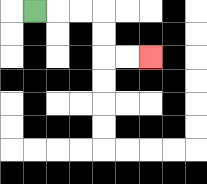{'start': '[1, 0]', 'end': '[6, 2]', 'path_directions': 'R,R,R,D,D,R,R', 'path_coordinates': '[[1, 0], [2, 0], [3, 0], [4, 0], [4, 1], [4, 2], [5, 2], [6, 2]]'}